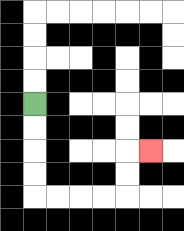{'start': '[1, 4]', 'end': '[6, 6]', 'path_directions': 'D,D,D,D,R,R,R,R,U,U,R', 'path_coordinates': '[[1, 4], [1, 5], [1, 6], [1, 7], [1, 8], [2, 8], [3, 8], [4, 8], [5, 8], [5, 7], [5, 6], [6, 6]]'}